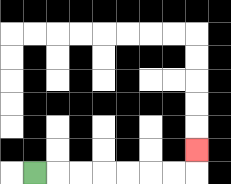{'start': '[1, 7]', 'end': '[8, 6]', 'path_directions': 'R,R,R,R,R,R,R,U', 'path_coordinates': '[[1, 7], [2, 7], [3, 7], [4, 7], [5, 7], [6, 7], [7, 7], [8, 7], [8, 6]]'}